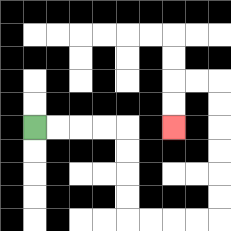{'start': '[1, 5]', 'end': '[7, 5]', 'path_directions': 'R,R,R,R,D,D,D,D,R,R,R,R,U,U,U,U,U,U,L,L,D,D', 'path_coordinates': '[[1, 5], [2, 5], [3, 5], [4, 5], [5, 5], [5, 6], [5, 7], [5, 8], [5, 9], [6, 9], [7, 9], [8, 9], [9, 9], [9, 8], [9, 7], [9, 6], [9, 5], [9, 4], [9, 3], [8, 3], [7, 3], [7, 4], [7, 5]]'}